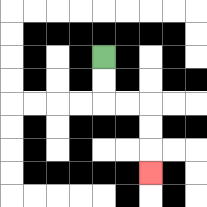{'start': '[4, 2]', 'end': '[6, 7]', 'path_directions': 'D,D,R,R,D,D,D', 'path_coordinates': '[[4, 2], [4, 3], [4, 4], [5, 4], [6, 4], [6, 5], [6, 6], [6, 7]]'}